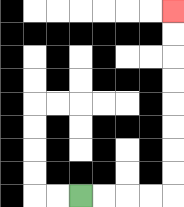{'start': '[3, 8]', 'end': '[7, 0]', 'path_directions': 'R,R,R,R,U,U,U,U,U,U,U,U', 'path_coordinates': '[[3, 8], [4, 8], [5, 8], [6, 8], [7, 8], [7, 7], [7, 6], [7, 5], [7, 4], [7, 3], [7, 2], [7, 1], [7, 0]]'}